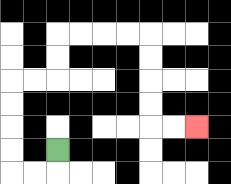{'start': '[2, 6]', 'end': '[8, 5]', 'path_directions': 'D,L,L,U,U,U,U,R,R,U,U,R,R,R,R,D,D,D,D,R,R', 'path_coordinates': '[[2, 6], [2, 7], [1, 7], [0, 7], [0, 6], [0, 5], [0, 4], [0, 3], [1, 3], [2, 3], [2, 2], [2, 1], [3, 1], [4, 1], [5, 1], [6, 1], [6, 2], [6, 3], [6, 4], [6, 5], [7, 5], [8, 5]]'}